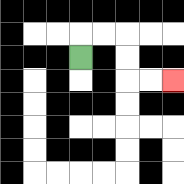{'start': '[3, 2]', 'end': '[7, 3]', 'path_directions': 'U,R,R,D,D,R,R', 'path_coordinates': '[[3, 2], [3, 1], [4, 1], [5, 1], [5, 2], [5, 3], [6, 3], [7, 3]]'}